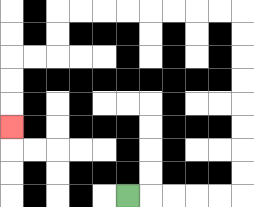{'start': '[5, 8]', 'end': '[0, 5]', 'path_directions': 'R,R,R,R,R,U,U,U,U,U,U,U,U,L,L,L,L,L,L,L,L,D,D,L,L,D,D,D', 'path_coordinates': '[[5, 8], [6, 8], [7, 8], [8, 8], [9, 8], [10, 8], [10, 7], [10, 6], [10, 5], [10, 4], [10, 3], [10, 2], [10, 1], [10, 0], [9, 0], [8, 0], [7, 0], [6, 0], [5, 0], [4, 0], [3, 0], [2, 0], [2, 1], [2, 2], [1, 2], [0, 2], [0, 3], [0, 4], [0, 5]]'}